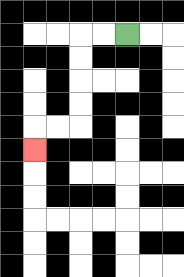{'start': '[5, 1]', 'end': '[1, 6]', 'path_directions': 'L,L,D,D,D,D,L,L,D', 'path_coordinates': '[[5, 1], [4, 1], [3, 1], [3, 2], [3, 3], [3, 4], [3, 5], [2, 5], [1, 5], [1, 6]]'}